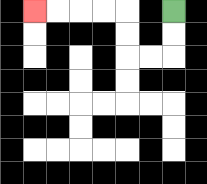{'start': '[7, 0]', 'end': '[1, 0]', 'path_directions': 'D,D,L,L,U,U,L,L,L,L', 'path_coordinates': '[[7, 0], [7, 1], [7, 2], [6, 2], [5, 2], [5, 1], [5, 0], [4, 0], [3, 0], [2, 0], [1, 0]]'}